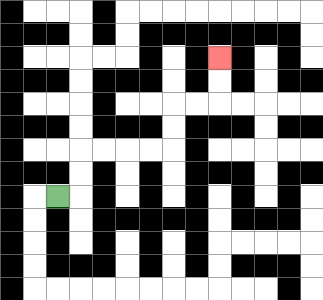{'start': '[2, 8]', 'end': '[9, 2]', 'path_directions': 'R,U,U,R,R,R,R,U,U,R,R,U,U', 'path_coordinates': '[[2, 8], [3, 8], [3, 7], [3, 6], [4, 6], [5, 6], [6, 6], [7, 6], [7, 5], [7, 4], [8, 4], [9, 4], [9, 3], [9, 2]]'}